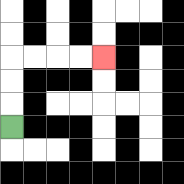{'start': '[0, 5]', 'end': '[4, 2]', 'path_directions': 'U,U,U,R,R,R,R', 'path_coordinates': '[[0, 5], [0, 4], [0, 3], [0, 2], [1, 2], [2, 2], [3, 2], [4, 2]]'}